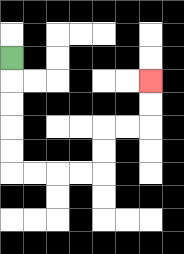{'start': '[0, 2]', 'end': '[6, 3]', 'path_directions': 'D,D,D,D,D,R,R,R,R,U,U,R,R,U,U', 'path_coordinates': '[[0, 2], [0, 3], [0, 4], [0, 5], [0, 6], [0, 7], [1, 7], [2, 7], [3, 7], [4, 7], [4, 6], [4, 5], [5, 5], [6, 5], [6, 4], [6, 3]]'}